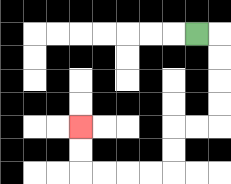{'start': '[8, 1]', 'end': '[3, 5]', 'path_directions': 'R,D,D,D,D,L,L,D,D,L,L,L,L,U,U', 'path_coordinates': '[[8, 1], [9, 1], [9, 2], [9, 3], [9, 4], [9, 5], [8, 5], [7, 5], [7, 6], [7, 7], [6, 7], [5, 7], [4, 7], [3, 7], [3, 6], [3, 5]]'}